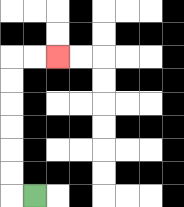{'start': '[1, 8]', 'end': '[2, 2]', 'path_directions': 'L,U,U,U,U,U,U,R,R', 'path_coordinates': '[[1, 8], [0, 8], [0, 7], [0, 6], [0, 5], [0, 4], [0, 3], [0, 2], [1, 2], [2, 2]]'}